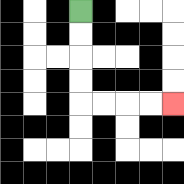{'start': '[3, 0]', 'end': '[7, 4]', 'path_directions': 'D,D,D,D,R,R,R,R', 'path_coordinates': '[[3, 0], [3, 1], [3, 2], [3, 3], [3, 4], [4, 4], [5, 4], [6, 4], [7, 4]]'}